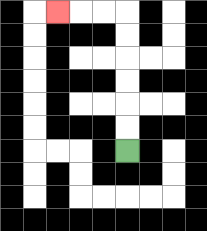{'start': '[5, 6]', 'end': '[2, 0]', 'path_directions': 'U,U,U,U,U,U,L,L,L', 'path_coordinates': '[[5, 6], [5, 5], [5, 4], [5, 3], [5, 2], [5, 1], [5, 0], [4, 0], [3, 0], [2, 0]]'}